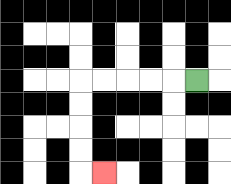{'start': '[8, 3]', 'end': '[4, 7]', 'path_directions': 'L,L,L,L,L,D,D,D,D,R', 'path_coordinates': '[[8, 3], [7, 3], [6, 3], [5, 3], [4, 3], [3, 3], [3, 4], [3, 5], [3, 6], [3, 7], [4, 7]]'}